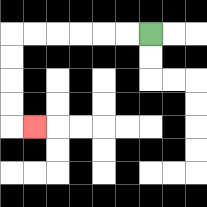{'start': '[6, 1]', 'end': '[1, 5]', 'path_directions': 'L,L,L,L,L,L,D,D,D,D,R', 'path_coordinates': '[[6, 1], [5, 1], [4, 1], [3, 1], [2, 1], [1, 1], [0, 1], [0, 2], [0, 3], [0, 4], [0, 5], [1, 5]]'}